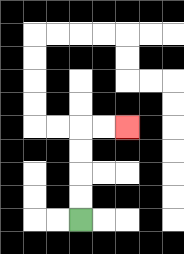{'start': '[3, 9]', 'end': '[5, 5]', 'path_directions': 'U,U,U,U,R,R', 'path_coordinates': '[[3, 9], [3, 8], [3, 7], [3, 6], [3, 5], [4, 5], [5, 5]]'}